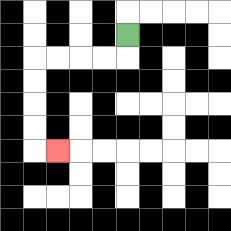{'start': '[5, 1]', 'end': '[2, 6]', 'path_directions': 'D,L,L,L,L,D,D,D,D,R', 'path_coordinates': '[[5, 1], [5, 2], [4, 2], [3, 2], [2, 2], [1, 2], [1, 3], [1, 4], [1, 5], [1, 6], [2, 6]]'}